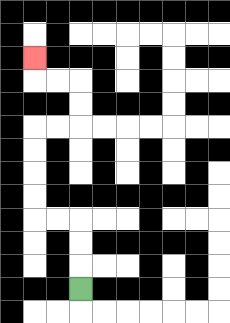{'start': '[3, 12]', 'end': '[1, 2]', 'path_directions': 'U,U,U,L,L,U,U,U,U,R,R,U,U,L,L,U', 'path_coordinates': '[[3, 12], [3, 11], [3, 10], [3, 9], [2, 9], [1, 9], [1, 8], [1, 7], [1, 6], [1, 5], [2, 5], [3, 5], [3, 4], [3, 3], [2, 3], [1, 3], [1, 2]]'}